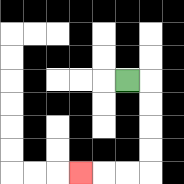{'start': '[5, 3]', 'end': '[3, 7]', 'path_directions': 'R,D,D,D,D,L,L,L', 'path_coordinates': '[[5, 3], [6, 3], [6, 4], [6, 5], [6, 6], [6, 7], [5, 7], [4, 7], [3, 7]]'}